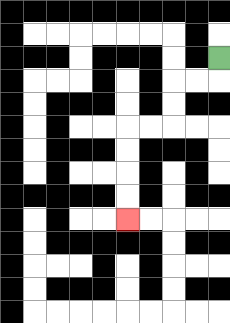{'start': '[9, 2]', 'end': '[5, 9]', 'path_directions': 'D,L,L,D,D,L,L,D,D,D,D', 'path_coordinates': '[[9, 2], [9, 3], [8, 3], [7, 3], [7, 4], [7, 5], [6, 5], [5, 5], [5, 6], [5, 7], [5, 8], [5, 9]]'}